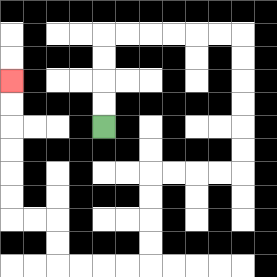{'start': '[4, 5]', 'end': '[0, 3]', 'path_directions': 'U,U,U,U,R,R,R,R,R,R,D,D,D,D,D,D,L,L,L,L,D,D,D,D,L,L,L,L,U,U,L,L,U,U,U,U,U,U', 'path_coordinates': '[[4, 5], [4, 4], [4, 3], [4, 2], [4, 1], [5, 1], [6, 1], [7, 1], [8, 1], [9, 1], [10, 1], [10, 2], [10, 3], [10, 4], [10, 5], [10, 6], [10, 7], [9, 7], [8, 7], [7, 7], [6, 7], [6, 8], [6, 9], [6, 10], [6, 11], [5, 11], [4, 11], [3, 11], [2, 11], [2, 10], [2, 9], [1, 9], [0, 9], [0, 8], [0, 7], [0, 6], [0, 5], [0, 4], [0, 3]]'}